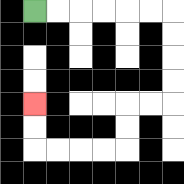{'start': '[1, 0]', 'end': '[1, 4]', 'path_directions': 'R,R,R,R,R,R,D,D,D,D,L,L,D,D,L,L,L,L,U,U', 'path_coordinates': '[[1, 0], [2, 0], [3, 0], [4, 0], [5, 0], [6, 0], [7, 0], [7, 1], [7, 2], [7, 3], [7, 4], [6, 4], [5, 4], [5, 5], [5, 6], [4, 6], [3, 6], [2, 6], [1, 6], [1, 5], [1, 4]]'}